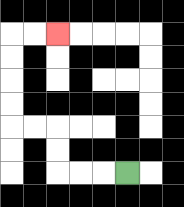{'start': '[5, 7]', 'end': '[2, 1]', 'path_directions': 'L,L,L,U,U,L,L,U,U,U,U,R,R', 'path_coordinates': '[[5, 7], [4, 7], [3, 7], [2, 7], [2, 6], [2, 5], [1, 5], [0, 5], [0, 4], [0, 3], [0, 2], [0, 1], [1, 1], [2, 1]]'}